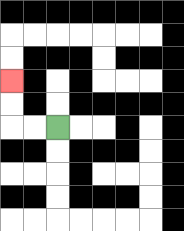{'start': '[2, 5]', 'end': '[0, 3]', 'path_directions': 'L,L,U,U', 'path_coordinates': '[[2, 5], [1, 5], [0, 5], [0, 4], [0, 3]]'}